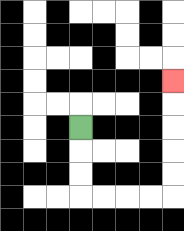{'start': '[3, 5]', 'end': '[7, 3]', 'path_directions': 'D,D,D,R,R,R,R,U,U,U,U,U', 'path_coordinates': '[[3, 5], [3, 6], [3, 7], [3, 8], [4, 8], [5, 8], [6, 8], [7, 8], [7, 7], [7, 6], [7, 5], [7, 4], [7, 3]]'}